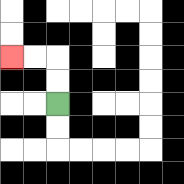{'start': '[2, 4]', 'end': '[0, 2]', 'path_directions': 'U,U,L,L', 'path_coordinates': '[[2, 4], [2, 3], [2, 2], [1, 2], [0, 2]]'}